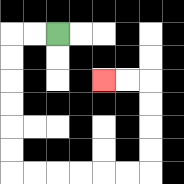{'start': '[2, 1]', 'end': '[4, 3]', 'path_directions': 'L,L,D,D,D,D,D,D,R,R,R,R,R,R,U,U,U,U,L,L', 'path_coordinates': '[[2, 1], [1, 1], [0, 1], [0, 2], [0, 3], [0, 4], [0, 5], [0, 6], [0, 7], [1, 7], [2, 7], [3, 7], [4, 7], [5, 7], [6, 7], [6, 6], [6, 5], [6, 4], [6, 3], [5, 3], [4, 3]]'}